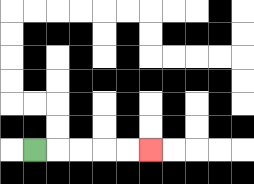{'start': '[1, 6]', 'end': '[6, 6]', 'path_directions': 'R,R,R,R,R', 'path_coordinates': '[[1, 6], [2, 6], [3, 6], [4, 6], [5, 6], [6, 6]]'}